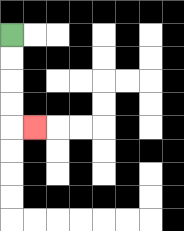{'start': '[0, 1]', 'end': '[1, 5]', 'path_directions': 'D,D,D,D,R', 'path_coordinates': '[[0, 1], [0, 2], [0, 3], [0, 4], [0, 5], [1, 5]]'}